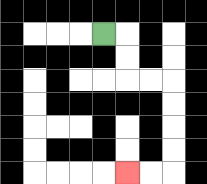{'start': '[4, 1]', 'end': '[5, 7]', 'path_directions': 'R,D,D,R,R,D,D,D,D,L,L', 'path_coordinates': '[[4, 1], [5, 1], [5, 2], [5, 3], [6, 3], [7, 3], [7, 4], [7, 5], [7, 6], [7, 7], [6, 7], [5, 7]]'}